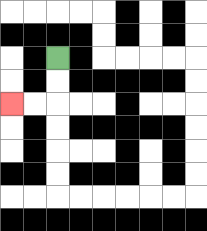{'start': '[2, 2]', 'end': '[0, 4]', 'path_directions': 'D,D,L,L', 'path_coordinates': '[[2, 2], [2, 3], [2, 4], [1, 4], [0, 4]]'}